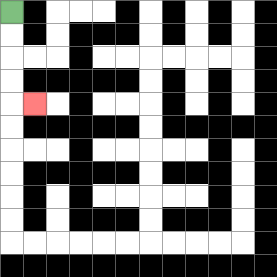{'start': '[0, 0]', 'end': '[1, 4]', 'path_directions': 'D,D,D,D,R', 'path_coordinates': '[[0, 0], [0, 1], [0, 2], [0, 3], [0, 4], [1, 4]]'}